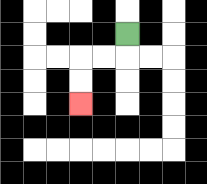{'start': '[5, 1]', 'end': '[3, 4]', 'path_directions': 'D,L,L,D,D', 'path_coordinates': '[[5, 1], [5, 2], [4, 2], [3, 2], [3, 3], [3, 4]]'}